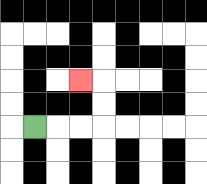{'start': '[1, 5]', 'end': '[3, 3]', 'path_directions': 'R,R,R,U,U,L', 'path_coordinates': '[[1, 5], [2, 5], [3, 5], [4, 5], [4, 4], [4, 3], [3, 3]]'}